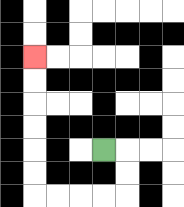{'start': '[4, 6]', 'end': '[1, 2]', 'path_directions': 'R,D,D,L,L,L,L,U,U,U,U,U,U', 'path_coordinates': '[[4, 6], [5, 6], [5, 7], [5, 8], [4, 8], [3, 8], [2, 8], [1, 8], [1, 7], [1, 6], [1, 5], [1, 4], [1, 3], [1, 2]]'}